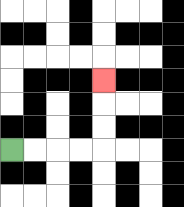{'start': '[0, 6]', 'end': '[4, 3]', 'path_directions': 'R,R,R,R,U,U,U', 'path_coordinates': '[[0, 6], [1, 6], [2, 6], [3, 6], [4, 6], [4, 5], [4, 4], [4, 3]]'}